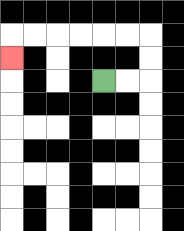{'start': '[4, 3]', 'end': '[0, 2]', 'path_directions': 'R,R,U,U,L,L,L,L,L,L,D', 'path_coordinates': '[[4, 3], [5, 3], [6, 3], [6, 2], [6, 1], [5, 1], [4, 1], [3, 1], [2, 1], [1, 1], [0, 1], [0, 2]]'}